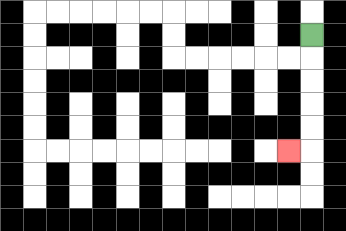{'start': '[13, 1]', 'end': '[12, 6]', 'path_directions': 'D,D,D,D,D,L', 'path_coordinates': '[[13, 1], [13, 2], [13, 3], [13, 4], [13, 5], [13, 6], [12, 6]]'}